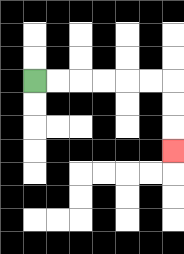{'start': '[1, 3]', 'end': '[7, 6]', 'path_directions': 'R,R,R,R,R,R,D,D,D', 'path_coordinates': '[[1, 3], [2, 3], [3, 3], [4, 3], [5, 3], [6, 3], [7, 3], [7, 4], [7, 5], [7, 6]]'}